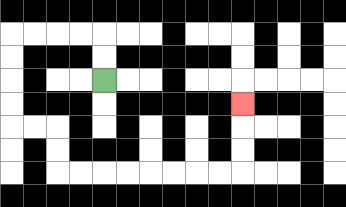{'start': '[4, 3]', 'end': '[10, 4]', 'path_directions': 'U,U,L,L,L,L,D,D,D,D,R,R,D,D,R,R,R,R,R,R,R,R,U,U,U', 'path_coordinates': '[[4, 3], [4, 2], [4, 1], [3, 1], [2, 1], [1, 1], [0, 1], [0, 2], [0, 3], [0, 4], [0, 5], [1, 5], [2, 5], [2, 6], [2, 7], [3, 7], [4, 7], [5, 7], [6, 7], [7, 7], [8, 7], [9, 7], [10, 7], [10, 6], [10, 5], [10, 4]]'}